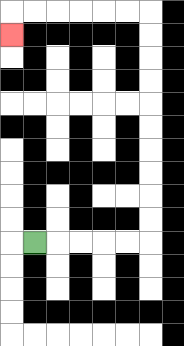{'start': '[1, 10]', 'end': '[0, 1]', 'path_directions': 'R,R,R,R,R,U,U,U,U,U,U,U,U,U,U,L,L,L,L,L,L,D', 'path_coordinates': '[[1, 10], [2, 10], [3, 10], [4, 10], [5, 10], [6, 10], [6, 9], [6, 8], [6, 7], [6, 6], [6, 5], [6, 4], [6, 3], [6, 2], [6, 1], [6, 0], [5, 0], [4, 0], [3, 0], [2, 0], [1, 0], [0, 0], [0, 1]]'}